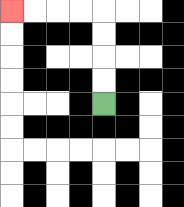{'start': '[4, 4]', 'end': '[0, 0]', 'path_directions': 'U,U,U,U,L,L,L,L', 'path_coordinates': '[[4, 4], [4, 3], [4, 2], [4, 1], [4, 0], [3, 0], [2, 0], [1, 0], [0, 0]]'}